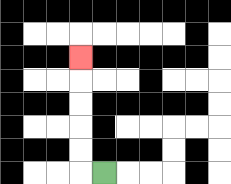{'start': '[4, 7]', 'end': '[3, 2]', 'path_directions': 'L,U,U,U,U,U', 'path_coordinates': '[[4, 7], [3, 7], [3, 6], [3, 5], [3, 4], [3, 3], [3, 2]]'}